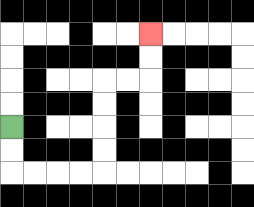{'start': '[0, 5]', 'end': '[6, 1]', 'path_directions': 'D,D,R,R,R,R,U,U,U,U,R,R,U,U', 'path_coordinates': '[[0, 5], [0, 6], [0, 7], [1, 7], [2, 7], [3, 7], [4, 7], [4, 6], [4, 5], [4, 4], [4, 3], [5, 3], [6, 3], [6, 2], [6, 1]]'}